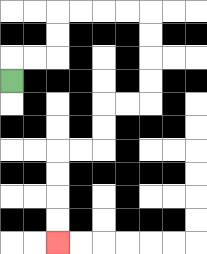{'start': '[0, 3]', 'end': '[2, 10]', 'path_directions': 'U,R,R,U,U,R,R,R,R,D,D,D,D,L,L,D,D,L,L,D,D,D,D', 'path_coordinates': '[[0, 3], [0, 2], [1, 2], [2, 2], [2, 1], [2, 0], [3, 0], [4, 0], [5, 0], [6, 0], [6, 1], [6, 2], [6, 3], [6, 4], [5, 4], [4, 4], [4, 5], [4, 6], [3, 6], [2, 6], [2, 7], [2, 8], [2, 9], [2, 10]]'}